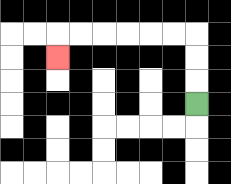{'start': '[8, 4]', 'end': '[2, 2]', 'path_directions': 'U,U,U,L,L,L,L,L,L,D', 'path_coordinates': '[[8, 4], [8, 3], [8, 2], [8, 1], [7, 1], [6, 1], [5, 1], [4, 1], [3, 1], [2, 1], [2, 2]]'}